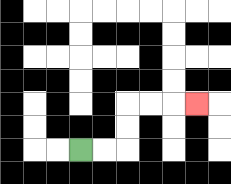{'start': '[3, 6]', 'end': '[8, 4]', 'path_directions': 'R,R,U,U,R,R,R', 'path_coordinates': '[[3, 6], [4, 6], [5, 6], [5, 5], [5, 4], [6, 4], [7, 4], [8, 4]]'}